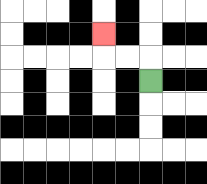{'start': '[6, 3]', 'end': '[4, 1]', 'path_directions': 'U,L,L,U', 'path_coordinates': '[[6, 3], [6, 2], [5, 2], [4, 2], [4, 1]]'}